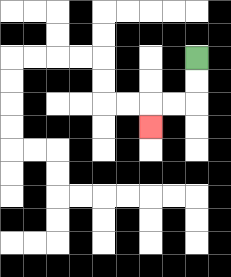{'start': '[8, 2]', 'end': '[6, 5]', 'path_directions': 'D,D,L,L,D', 'path_coordinates': '[[8, 2], [8, 3], [8, 4], [7, 4], [6, 4], [6, 5]]'}